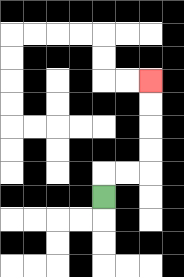{'start': '[4, 8]', 'end': '[6, 3]', 'path_directions': 'U,R,R,U,U,U,U', 'path_coordinates': '[[4, 8], [4, 7], [5, 7], [6, 7], [6, 6], [6, 5], [6, 4], [6, 3]]'}